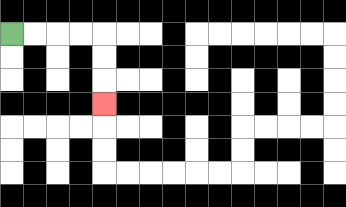{'start': '[0, 1]', 'end': '[4, 4]', 'path_directions': 'R,R,R,R,D,D,D', 'path_coordinates': '[[0, 1], [1, 1], [2, 1], [3, 1], [4, 1], [4, 2], [4, 3], [4, 4]]'}